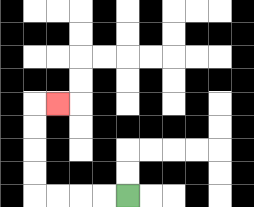{'start': '[5, 8]', 'end': '[2, 4]', 'path_directions': 'L,L,L,L,U,U,U,U,R', 'path_coordinates': '[[5, 8], [4, 8], [3, 8], [2, 8], [1, 8], [1, 7], [1, 6], [1, 5], [1, 4], [2, 4]]'}